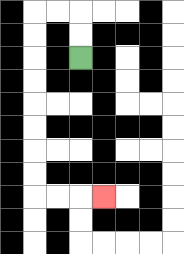{'start': '[3, 2]', 'end': '[4, 8]', 'path_directions': 'U,U,L,L,D,D,D,D,D,D,D,D,R,R,R', 'path_coordinates': '[[3, 2], [3, 1], [3, 0], [2, 0], [1, 0], [1, 1], [1, 2], [1, 3], [1, 4], [1, 5], [1, 6], [1, 7], [1, 8], [2, 8], [3, 8], [4, 8]]'}